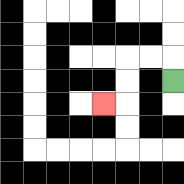{'start': '[7, 3]', 'end': '[4, 4]', 'path_directions': 'U,L,L,D,D,L', 'path_coordinates': '[[7, 3], [7, 2], [6, 2], [5, 2], [5, 3], [5, 4], [4, 4]]'}